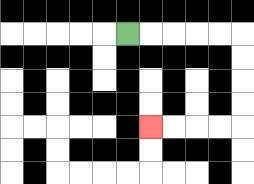{'start': '[5, 1]', 'end': '[6, 5]', 'path_directions': 'R,R,R,R,R,D,D,D,D,L,L,L,L', 'path_coordinates': '[[5, 1], [6, 1], [7, 1], [8, 1], [9, 1], [10, 1], [10, 2], [10, 3], [10, 4], [10, 5], [9, 5], [8, 5], [7, 5], [6, 5]]'}